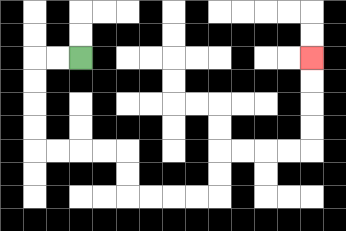{'start': '[3, 2]', 'end': '[13, 2]', 'path_directions': 'L,L,D,D,D,D,R,R,R,R,D,D,R,R,R,R,U,U,R,R,R,R,U,U,U,U', 'path_coordinates': '[[3, 2], [2, 2], [1, 2], [1, 3], [1, 4], [1, 5], [1, 6], [2, 6], [3, 6], [4, 6], [5, 6], [5, 7], [5, 8], [6, 8], [7, 8], [8, 8], [9, 8], [9, 7], [9, 6], [10, 6], [11, 6], [12, 6], [13, 6], [13, 5], [13, 4], [13, 3], [13, 2]]'}